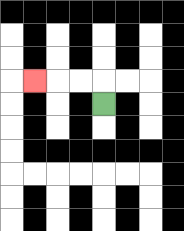{'start': '[4, 4]', 'end': '[1, 3]', 'path_directions': 'U,L,L,L', 'path_coordinates': '[[4, 4], [4, 3], [3, 3], [2, 3], [1, 3]]'}